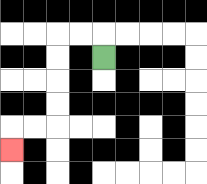{'start': '[4, 2]', 'end': '[0, 6]', 'path_directions': 'U,L,L,D,D,D,D,L,L,D', 'path_coordinates': '[[4, 2], [4, 1], [3, 1], [2, 1], [2, 2], [2, 3], [2, 4], [2, 5], [1, 5], [0, 5], [0, 6]]'}